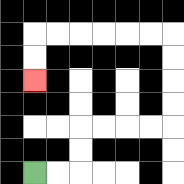{'start': '[1, 7]', 'end': '[1, 3]', 'path_directions': 'R,R,U,U,R,R,R,R,U,U,U,U,L,L,L,L,L,L,D,D', 'path_coordinates': '[[1, 7], [2, 7], [3, 7], [3, 6], [3, 5], [4, 5], [5, 5], [6, 5], [7, 5], [7, 4], [7, 3], [7, 2], [7, 1], [6, 1], [5, 1], [4, 1], [3, 1], [2, 1], [1, 1], [1, 2], [1, 3]]'}